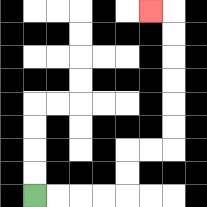{'start': '[1, 8]', 'end': '[6, 0]', 'path_directions': 'R,R,R,R,U,U,R,R,U,U,U,U,U,U,L', 'path_coordinates': '[[1, 8], [2, 8], [3, 8], [4, 8], [5, 8], [5, 7], [5, 6], [6, 6], [7, 6], [7, 5], [7, 4], [7, 3], [7, 2], [7, 1], [7, 0], [6, 0]]'}